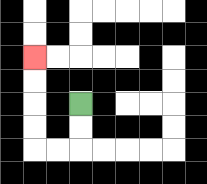{'start': '[3, 4]', 'end': '[1, 2]', 'path_directions': 'D,D,L,L,U,U,U,U', 'path_coordinates': '[[3, 4], [3, 5], [3, 6], [2, 6], [1, 6], [1, 5], [1, 4], [1, 3], [1, 2]]'}